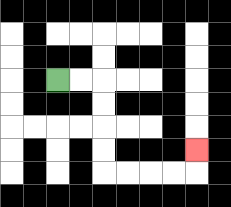{'start': '[2, 3]', 'end': '[8, 6]', 'path_directions': 'R,R,D,D,D,D,R,R,R,R,U', 'path_coordinates': '[[2, 3], [3, 3], [4, 3], [4, 4], [4, 5], [4, 6], [4, 7], [5, 7], [6, 7], [7, 7], [8, 7], [8, 6]]'}